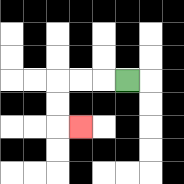{'start': '[5, 3]', 'end': '[3, 5]', 'path_directions': 'L,L,L,D,D,R', 'path_coordinates': '[[5, 3], [4, 3], [3, 3], [2, 3], [2, 4], [2, 5], [3, 5]]'}